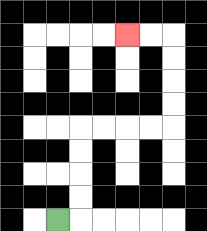{'start': '[2, 9]', 'end': '[5, 1]', 'path_directions': 'R,U,U,U,U,R,R,R,R,U,U,U,U,L,L', 'path_coordinates': '[[2, 9], [3, 9], [3, 8], [3, 7], [3, 6], [3, 5], [4, 5], [5, 5], [6, 5], [7, 5], [7, 4], [7, 3], [7, 2], [7, 1], [6, 1], [5, 1]]'}